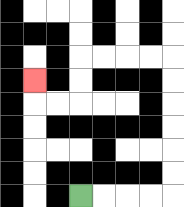{'start': '[3, 8]', 'end': '[1, 3]', 'path_directions': 'R,R,R,R,U,U,U,U,U,U,L,L,L,L,D,D,L,L,U', 'path_coordinates': '[[3, 8], [4, 8], [5, 8], [6, 8], [7, 8], [7, 7], [7, 6], [7, 5], [7, 4], [7, 3], [7, 2], [6, 2], [5, 2], [4, 2], [3, 2], [3, 3], [3, 4], [2, 4], [1, 4], [1, 3]]'}